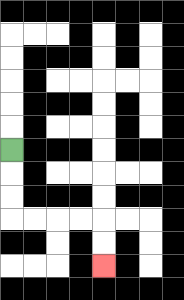{'start': '[0, 6]', 'end': '[4, 11]', 'path_directions': 'D,D,D,R,R,R,R,D,D', 'path_coordinates': '[[0, 6], [0, 7], [0, 8], [0, 9], [1, 9], [2, 9], [3, 9], [4, 9], [4, 10], [4, 11]]'}